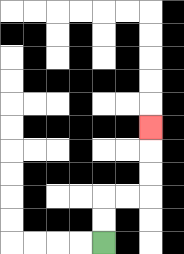{'start': '[4, 10]', 'end': '[6, 5]', 'path_directions': 'U,U,R,R,U,U,U', 'path_coordinates': '[[4, 10], [4, 9], [4, 8], [5, 8], [6, 8], [6, 7], [6, 6], [6, 5]]'}